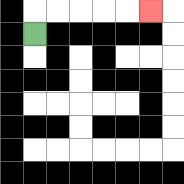{'start': '[1, 1]', 'end': '[6, 0]', 'path_directions': 'U,R,R,R,R,R', 'path_coordinates': '[[1, 1], [1, 0], [2, 0], [3, 0], [4, 0], [5, 0], [6, 0]]'}